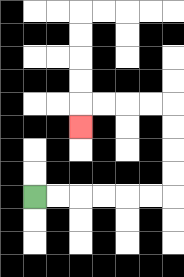{'start': '[1, 8]', 'end': '[3, 5]', 'path_directions': 'R,R,R,R,R,R,U,U,U,U,L,L,L,L,D', 'path_coordinates': '[[1, 8], [2, 8], [3, 8], [4, 8], [5, 8], [6, 8], [7, 8], [7, 7], [7, 6], [7, 5], [7, 4], [6, 4], [5, 4], [4, 4], [3, 4], [3, 5]]'}